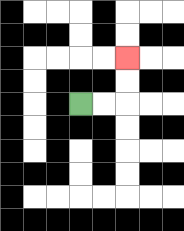{'start': '[3, 4]', 'end': '[5, 2]', 'path_directions': 'R,R,U,U', 'path_coordinates': '[[3, 4], [4, 4], [5, 4], [5, 3], [5, 2]]'}